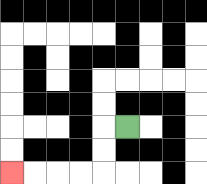{'start': '[5, 5]', 'end': '[0, 7]', 'path_directions': 'L,D,D,L,L,L,L', 'path_coordinates': '[[5, 5], [4, 5], [4, 6], [4, 7], [3, 7], [2, 7], [1, 7], [0, 7]]'}